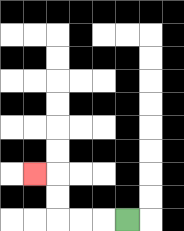{'start': '[5, 9]', 'end': '[1, 7]', 'path_directions': 'L,L,L,U,U,L', 'path_coordinates': '[[5, 9], [4, 9], [3, 9], [2, 9], [2, 8], [2, 7], [1, 7]]'}